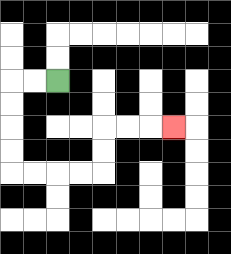{'start': '[2, 3]', 'end': '[7, 5]', 'path_directions': 'L,L,D,D,D,D,R,R,R,R,U,U,R,R,R', 'path_coordinates': '[[2, 3], [1, 3], [0, 3], [0, 4], [0, 5], [0, 6], [0, 7], [1, 7], [2, 7], [3, 7], [4, 7], [4, 6], [4, 5], [5, 5], [6, 5], [7, 5]]'}